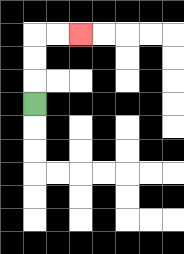{'start': '[1, 4]', 'end': '[3, 1]', 'path_directions': 'U,U,U,R,R', 'path_coordinates': '[[1, 4], [1, 3], [1, 2], [1, 1], [2, 1], [3, 1]]'}